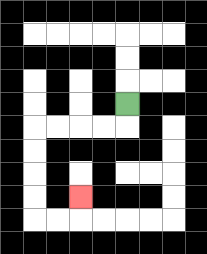{'start': '[5, 4]', 'end': '[3, 8]', 'path_directions': 'D,L,L,L,L,D,D,D,D,R,R,U', 'path_coordinates': '[[5, 4], [5, 5], [4, 5], [3, 5], [2, 5], [1, 5], [1, 6], [1, 7], [1, 8], [1, 9], [2, 9], [3, 9], [3, 8]]'}